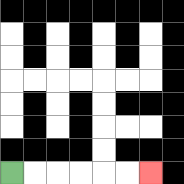{'start': '[0, 7]', 'end': '[6, 7]', 'path_directions': 'R,R,R,R,R,R', 'path_coordinates': '[[0, 7], [1, 7], [2, 7], [3, 7], [4, 7], [5, 7], [6, 7]]'}